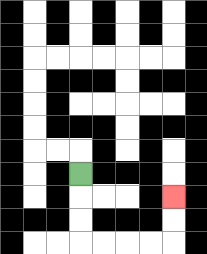{'start': '[3, 7]', 'end': '[7, 8]', 'path_directions': 'D,D,D,R,R,R,R,U,U', 'path_coordinates': '[[3, 7], [3, 8], [3, 9], [3, 10], [4, 10], [5, 10], [6, 10], [7, 10], [7, 9], [7, 8]]'}